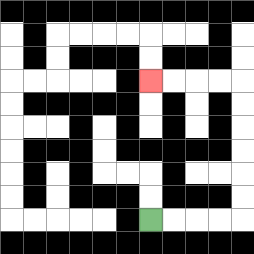{'start': '[6, 9]', 'end': '[6, 3]', 'path_directions': 'R,R,R,R,U,U,U,U,U,U,L,L,L,L', 'path_coordinates': '[[6, 9], [7, 9], [8, 9], [9, 9], [10, 9], [10, 8], [10, 7], [10, 6], [10, 5], [10, 4], [10, 3], [9, 3], [8, 3], [7, 3], [6, 3]]'}